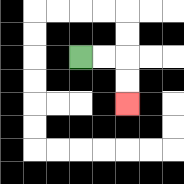{'start': '[3, 2]', 'end': '[5, 4]', 'path_directions': 'R,R,D,D', 'path_coordinates': '[[3, 2], [4, 2], [5, 2], [5, 3], [5, 4]]'}